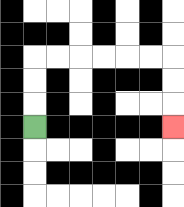{'start': '[1, 5]', 'end': '[7, 5]', 'path_directions': 'U,U,U,R,R,R,R,R,R,D,D,D', 'path_coordinates': '[[1, 5], [1, 4], [1, 3], [1, 2], [2, 2], [3, 2], [4, 2], [5, 2], [6, 2], [7, 2], [7, 3], [7, 4], [7, 5]]'}